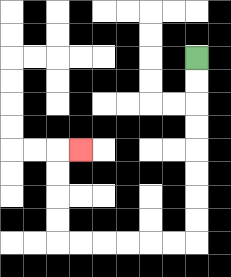{'start': '[8, 2]', 'end': '[3, 6]', 'path_directions': 'D,D,D,D,D,D,D,D,L,L,L,L,L,L,U,U,U,U,R', 'path_coordinates': '[[8, 2], [8, 3], [8, 4], [8, 5], [8, 6], [8, 7], [8, 8], [8, 9], [8, 10], [7, 10], [6, 10], [5, 10], [4, 10], [3, 10], [2, 10], [2, 9], [2, 8], [2, 7], [2, 6], [3, 6]]'}